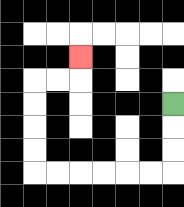{'start': '[7, 4]', 'end': '[3, 2]', 'path_directions': 'D,D,D,L,L,L,L,L,L,U,U,U,U,R,R,U', 'path_coordinates': '[[7, 4], [7, 5], [7, 6], [7, 7], [6, 7], [5, 7], [4, 7], [3, 7], [2, 7], [1, 7], [1, 6], [1, 5], [1, 4], [1, 3], [2, 3], [3, 3], [3, 2]]'}